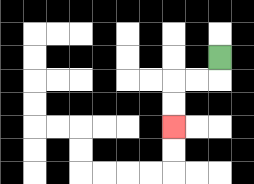{'start': '[9, 2]', 'end': '[7, 5]', 'path_directions': 'D,L,L,D,D', 'path_coordinates': '[[9, 2], [9, 3], [8, 3], [7, 3], [7, 4], [7, 5]]'}